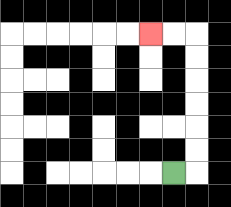{'start': '[7, 7]', 'end': '[6, 1]', 'path_directions': 'R,U,U,U,U,U,U,L,L', 'path_coordinates': '[[7, 7], [8, 7], [8, 6], [8, 5], [8, 4], [8, 3], [8, 2], [8, 1], [7, 1], [6, 1]]'}